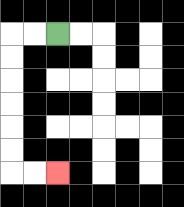{'start': '[2, 1]', 'end': '[2, 7]', 'path_directions': 'L,L,D,D,D,D,D,D,R,R', 'path_coordinates': '[[2, 1], [1, 1], [0, 1], [0, 2], [0, 3], [0, 4], [0, 5], [0, 6], [0, 7], [1, 7], [2, 7]]'}